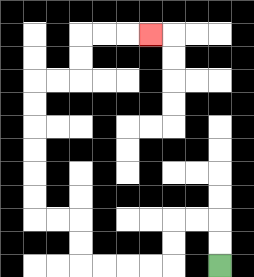{'start': '[9, 11]', 'end': '[6, 1]', 'path_directions': 'U,U,L,L,D,D,L,L,L,L,U,U,L,L,U,U,U,U,U,U,R,R,U,U,R,R,R', 'path_coordinates': '[[9, 11], [9, 10], [9, 9], [8, 9], [7, 9], [7, 10], [7, 11], [6, 11], [5, 11], [4, 11], [3, 11], [3, 10], [3, 9], [2, 9], [1, 9], [1, 8], [1, 7], [1, 6], [1, 5], [1, 4], [1, 3], [2, 3], [3, 3], [3, 2], [3, 1], [4, 1], [5, 1], [6, 1]]'}